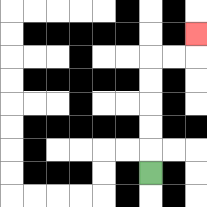{'start': '[6, 7]', 'end': '[8, 1]', 'path_directions': 'U,U,U,U,U,R,R,U', 'path_coordinates': '[[6, 7], [6, 6], [6, 5], [6, 4], [6, 3], [6, 2], [7, 2], [8, 2], [8, 1]]'}